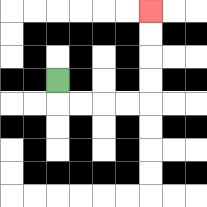{'start': '[2, 3]', 'end': '[6, 0]', 'path_directions': 'D,R,R,R,R,U,U,U,U', 'path_coordinates': '[[2, 3], [2, 4], [3, 4], [4, 4], [5, 4], [6, 4], [6, 3], [6, 2], [6, 1], [6, 0]]'}